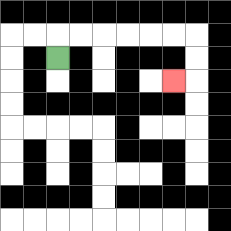{'start': '[2, 2]', 'end': '[7, 3]', 'path_directions': 'U,R,R,R,R,R,R,D,D,L', 'path_coordinates': '[[2, 2], [2, 1], [3, 1], [4, 1], [5, 1], [6, 1], [7, 1], [8, 1], [8, 2], [8, 3], [7, 3]]'}